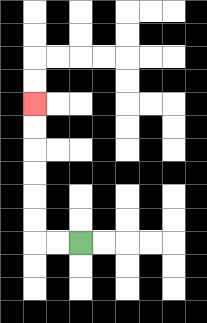{'start': '[3, 10]', 'end': '[1, 4]', 'path_directions': 'L,L,U,U,U,U,U,U', 'path_coordinates': '[[3, 10], [2, 10], [1, 10], [1, 9], [1, 8], [1, 7], [1, 6], [1, 5], [1, 4]]'}